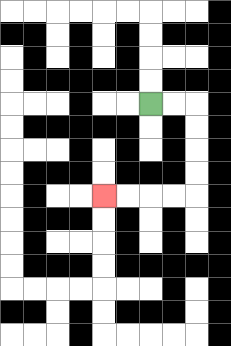{'start': '[6, 4]', 'end': '[4, 8]', 'path_directions': 'R,R,D,D,D,D,L,L,L,L', 'path_coordinates': '[[6, 4], [7, 4], [8, 4], [8, 5], [8, 6], [8, 7], [8, 8], [7, 8], [6, 8], [5, 8], [4, 8]]'}